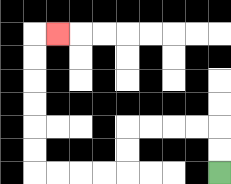{'start': '[9, 7]', 'end': '[2, 1]', 'path_directions': 'U,U,L,L,L,L,D,D,L,L,L,L,U,U,U,U,U,U,R', 'path_coordinates': '[[9, 7], [9, 6], [9, 5], [8, 5], [7, 5], [6, 5], [5, 5], [5, 6], [5, 7], [4, 7], [3, 7], [2, 7], [1, 7], [1, 6], [1, 5], [1, 4], [1, 3], [1, 2], [1, 1], [2, 1]]'}